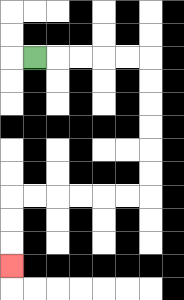{'start': '[1, 2]', 'end': '[0, 11]', 'path_directions': 'R,R,R,R,R,D,D,D,D,D,D,L,L,L,L,L,L,D,D,D', 'path_coordinates': '[[1, 2], [2, 2], [3, 2], [4, 2], [5, 2], [6, 2], [6, 3], [6, 4], [6, 5], [6, 6], [6, 7], [6, 8], [5, 8], [4, 8], [3, 8], [2, 8], [1, 8], [0, 8], [0, 9], [0, 10], [0, 11]]'}